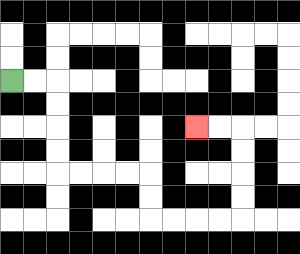{'start': '[0, 3]', 'end': '[8, 5]', 'path_directions': 'R,R,D,D,D,D,R,R,R,R,D,D,R,R,R,R,U,U,U,U,L,L', 'path_coordinates': '[[0, 3], [1, 3], [2, 3], [2, 4], [2, 5], [2, 6], [2, 7], [3, 7], [4, 7], [5, 7], [6, 7], [6, 8], [6, 9], [7, 9], [8, 9], [9, 9], [10, 9], [10, 8], [10, 7], [10, 6], [10, 5], [9, 5], [8, 5]]'}